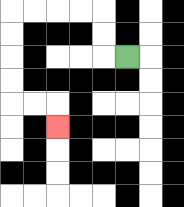{'start': '[5, 2]', 'end': '[2, 5]', 'path_directions': 'L,U,U,L,L,L,L,D,D,D,D,R,R,D', 'path_coordinates': '[[5, 2], [4, 2], [4, 1], [4, 0], [3, 0], [2, 0], [1, 0], [0, 0], [0, 1], [0, 2], [0, 3], [0, 4], [1, 4], [2, 4], [2, 5]]'}